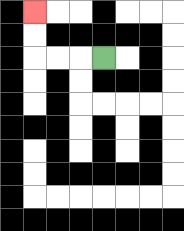{'start': '[4, 2]', 'end': '[1, 0]', 'path_directions': 'L,L,L,U,U', 'path_coordinates': '[[4, 2], [3, 2], [2, 2], [1, 2], [1, 1], [1, 0]]'}